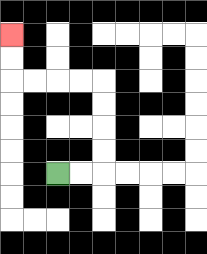{'start': '[2, 7]', 'end': '[0, 1]', 'path_directions': 'R,R,U,U,U,U,L,L,L,L,U,U', 'path_coordinates': '[[2, 7], [3, 7], [4, 7], [4, 6], [4, 5], [4, 4], [4, 3], [3, 3], [2, 3], [1, 3], [0, 3], [0, 2], [0, 1]]'}